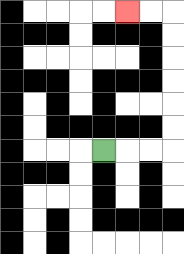{'start': '[4, 6]', 'end': '[5, 0]', 'path_directions': 'R,R,R,U,U,U,U,U,U,L,L', 'path_coordinates': '[[4, 6], [5, 6], [6, 6], [7, 6], [7, 5], [7, 4], [7, 3], [7, 2], [7, 1], [7, 0], [6, 0], [5, 0]]'}